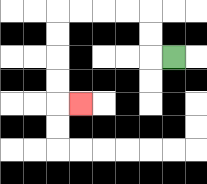{'start': '[7, 2]', 'end': '[3, 4]', 'path_directions': 'L,U,U,L,L,L,L,D,D,D,D,R', 'path_coordinates': '[[7, 2], [6, 2], [6, 1], [6, 0], [5, 0], [4, 0], [3, 0], [2, 0], [2, 1], [2, 2], [2, 3], [2, 4], [3, 4]]'}